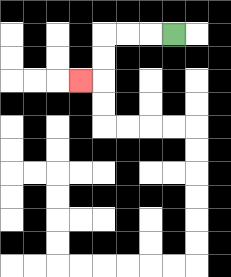{'start': '[7, 1]', 'end': '[3, 3]', 'path_directions': 'L,L,L,D,D,L', 'path_coordinates': '[[7, 1], [6, 1], [5, 1], [4, 1], [4, 2], [4, 3], [3, 3]]'}